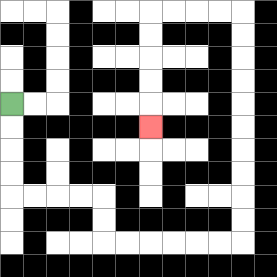{'start': '[0, 4]', 'end': '[6, 5]', 'path_directions': 'D,D,D,D,R,R,R,R,D,D,R,R,R,R,R,R,U,U,U,U,U,U,U,U,U,U,L,L,L,L,D,D,D,D,D', 'path_coordinates': '[[0, 4], [0, 5], [0, 6], [0, 7], [0, 8], [1, 8], [2, 8], [3, 8], [4, 8], [4, 9], [4, 10], [5, 10], [6, 10], [7, 10], [8, 10], [9, 10], [10, 10], [10, 9], [10, 8], [10, 7], [10, 6], [10, 5], [10, 4], [10, 3], [10, 2], [10, 1], [10, 0], [9, 0], [8, 0], [7, 0], [6, 0], [6, 1], [6, 2], [6, 3], [6, 4], [6, 5]]'}